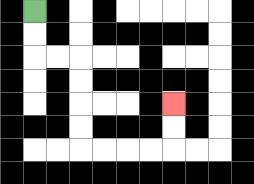{'start': '[1, 0]', 'end': '[7, 4]', 'path_directions': 'D,D,R,R,D,D,D,D,R,R,R,R,U,U', 'path_coordinates': '[[1, 0], [1, 1], [1, 2], [2, 2], [3, 2], [3, 3], [3, 4], [3, 5], [3, 6], [4, 6], [5, 6], [6, 6], [7, 6], [7, 5], [7, 4]]'}